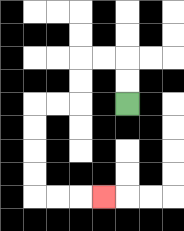{'start': '[5, 4]', 'end': '[4, 8]', 'path_directions': 'U,U,L,L,D,D,L,L,D,D,D,D,R,R,R', 'path_coordinates': '[[5, 4], [5, 3], [5, 2], [4, 2], [3, 2], [3, 3], [3, 4], [2, 4], [1, 4], [1, 5], [1, 6], [1, 7], [1, 8], [2, 8], [3, 8], [4, 8]]'}